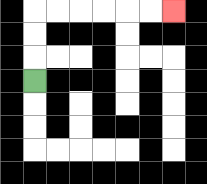{'start': '[1, 3]', 'end': '[7, 0]', 'path_directions': 'U,U,U,R,R,R,R,R,R', 'path_coordinates': '[[1, 3], [1, 2], [1, 1], [1, 0], [2, 0], [3, 0], [4, 0], [5, 0], [6, 0], [7, 0]]'}